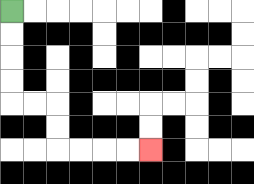{'start': '[0, 0]', 'end': '[6, 6]', 'path_directions': 'D,D,D,D,R,R,D,D,R,R,R,R', 'path_coordinates': '[[0, 0], [0, 1], [0, 2], [0, 3], [0, 4], [1, 4], [2, 4], [2, 5], [2, 6], [3, 6], [4, 6], [5, 6], [6, 6]]'}